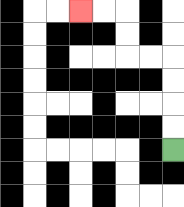{'start': '[7, 6]', 'end': '[3, 0]', 'path_directions': 'U,U,U,U,L,L,U,U,L,L', 'path_coordinates': '[[7, 6], [7, 5], [7, 4], [7, 3], [7, 2], [6, 2], [5, 2], [5, 1], [5, 0], [4, 0], [3, 0]]'}